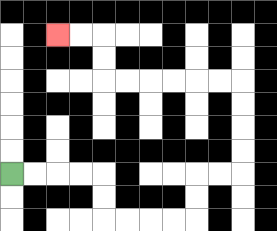{'start': '[0, 7]', 'end': '[2, 1]', 'path_directions': 'R,R,R,R,D,D,R,R,R,R,U,U,R,R,U,U,U,U,L,L,L,L,L,L,U,U,L,L', 'path_coordinates': '[[0, 7], [1, 7], [2, 7], [3, 7], [4, 7], [4, 8], [4, 9], [5, 9], [6, 9], [7, 9], [8, 9], [8, 8], [8, 7], [9, 7], [10, 7], [10, 6], [10, 5], [10, 4], [10, 3], [9, 3], [8, 3], [7, 3], [6, 3], [5, 3], [4, 3], [4, 2], [4, 1], [3, 1], [2, 1]]'}